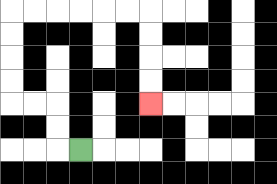{'start': '[3, 6]', 'end': '[6, 4]', 'path_directions': 'L,U,U,L,L,U,U,U,U,R,R,R,R,R,R,D,D,D,D', 'path_coordinates': '[[3, 6], [2, 6], [2, 5], [2, 4], [1, 4], [0, 4], [0, 3], [0, 2], [0, 1], [0, 0], [1, 0], [2, 0], [3, 0], [4, 0], [5, 0], [6, 0], [6, 1], [6, 2], [6, 3], [6, 4]]'}